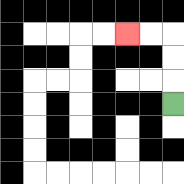{'start': '[7, 4]', 'end': '[5, 1]', 'path_directions': 'U,U,U,L,L', 'path_coordinates': '[[7, 4], [7, 3], [7, 2], [7, 1], [6, 1], [5, 1]]'}